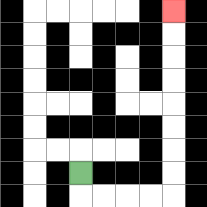{'start': '[3, 7]', 'end': '[7, 0]', 'path_directions': 'D,R,R,R,R,U,U,U,U,U,U,U,U', 'path_coordinates': '[[3, 7], [3, 8], [4, 8], [5, 8], [6, 8], [7, 8], [7, 7], [7, 6], [7, 5], [7, 4], [7, 3], [7, 2], [7, 1], [7, 0]]'}